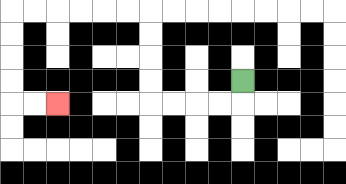{'start': '[10, 3]', 'end': '[2, 4]', 'path_directions': 'D,L,L,L,L,U,U,U,U,L,L,L,L,L,L,D,D,D,D,R,R', 'path_coordinates': '[[10, 3], [10, 4], [9, 4], [8, 4], [7, 4], [6, 4], [6, 3], [6, 2], [6, 1], [6, 0], [5, 0], [4, 0], [3, 0], [2, 0], [1, 0], [0, 0], [0, 1], [0, 2], [0, 3], [0, 4], [1, 4], [2, 4]]'}